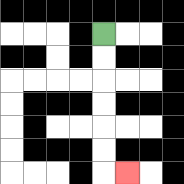{'start': '[4, 1]', 'end': '[5, 7]', 'path_directions': 'D,D,D,D,D,D,R', 'path_coordinates': '[[4, 1], [4, 2], [4, 3], [4, 4], [4, 5], [4, 6], [4, 7], [5, 7]]'}